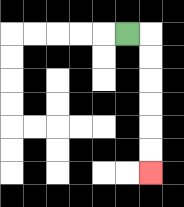{'start': '[5, 1]', 'end': '[6, 7]', 'path_directions': 'R,D,D,D,D,D,D', 'path_coordinates': '[[5, 1], [6, 1], [6, 2], [6, 3], [6, 4], [6, 5], [6, 6], [6, 7]]'}